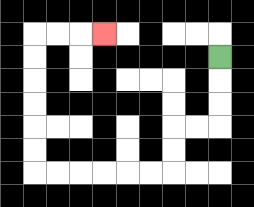{'start': '[9, 2]', 'end': '[4, 1]', 'path_directions': 'D,D,D,L,L,D,D,L,L,L,L,L,L,U,U,U,U,U,U,R,R,R', 'path_coordinates': '[[9, 2], [9, 3], [9, 4], [9, 5], [8, 5], [7, 5], [7, 6], [7, 7], [6, 7], [5, 7], [4, 7], [3, 7], [2, 7], [1, 7], [1, 6], [1, 5], [1, 4], [1, 3], [1, 2], [1, 1], [2, 1], [3, 1], [4, 1]]'}